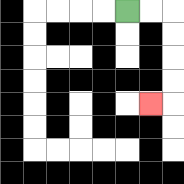{'start': '[5, 0]', 'end': '[6, 4]', 'path_directions': 'R,R,D,D,D,D,L', 'path_coordinates': '[[5, 0], [6, 0], [7, 0], [7, 1], [7, 2], [7, 3], [7, 4], [6, 4]]'}